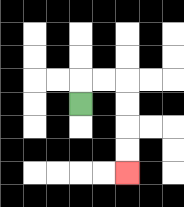{'start': '[3, 4]', 'end': '[5, 7]', 'path_directions': 'U,R,R,D,D,D,D', 'path_coordinates': '[[3, 4], [3, 3], [4, 3], [5, 3], [5, 4], [5, 5], [5, 6], [5, 7]]'}